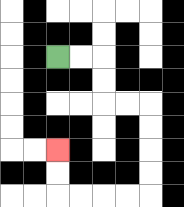{'start': '[2, 2]', 'end': '[2, 6]', 'path_directions': 'R,R,D,D,R,R,D,D,D,D,L,L,L,L,U,U', 'path_coordinates': '[[2, 2], [3, 2], [4, 2], [4, 3], [4, 4], [5, 4], [6, 4], [6, 5], [6, 6], [6, 7], [6, 8], [5, 8], [4, 8], [3, 8], [2, 8], [2, 7], [2, 6]]'}